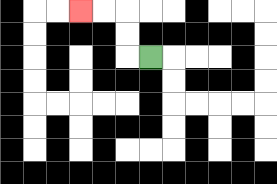{'start': '[6, 2]', 'end': '[3, 0]', 'path_directions': 'L,U,U,L,L', 'path_coordinates': '[[6, 2], [5, 2], [5, 1], [5, 0], [4, 0], [3, 0]]'}